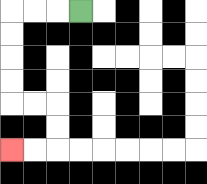{'start': '[3, 0]', 'end': '[0, 6]', 'path_directions': 'L,L,L,D,D,D,D,R,R,D,D,L,L', 'path_coordinates': '[[3, 0], [2, 0], [1, 0], [0, 0], [0, 1], [0, 2], [0, 3], [0, 4], [1, 4], [2, 4], [2, 5], [2, 6], [1, 6], [0, 6]]'}